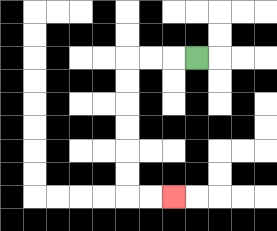{'start': '[8, 2]', 'end': '[7, 8]', 'path_directions': 'L,L,L,D,D,D,D,D,D,R,R', 'path_coordinates': '[[8, 2], [7, 2], [6, 2], [5, 2], [5, 3], [5, 4], [5, 5], [5, 6], [5, 7], [5, 8], [6, 8], [7, 8]]'}